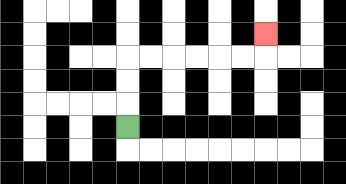{'start': '[5, 5]', 'end': '[11, 1]', 'path_directions': 'U,U,U,R,R,R,R,R,R,U', 'path_coordinates': '[[5, 5], [5, 4], [5, 3], [5, 2], [6, 2], [7, 2], [8, 2], [9, 2], [10, 2], [11, 2], [11, 1]]'}